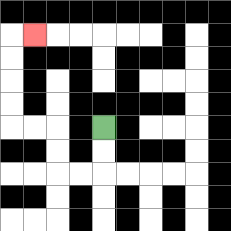{'start': '[4, 5]', 'end': '[1, 1]', 'path_directions': 'D,D,L,L,U,U,L,L,U,U,U,U,R', 'path_coordinates': '[[4, 5], [4, 6], [4, 7], [3, 7], [2, 7], [2, 6], [2, 5], [1, 5], [0, 5], [0, 4], [0, 3], [0, 2], [0, 1], [1, 1]]'}